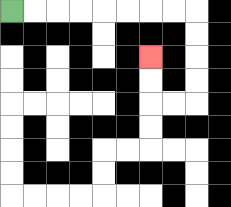{'start': '[0, 0]', 'end': '[6, 2]', 'path_directions': 'R,R,R,R,R,R,R,R,D,D,D,D,L,L,U,U', 'path_coordinates': '[[0, 0], [1, 0], [2, 0], [3, 0], [4, 0], [5, 0], [6, 0], [7, 0], [8, 0], [8, 1], [8, 2], [8, 3], [8, 4], [7, 4], [6, 4], [6, 3], [6, 2]]'}